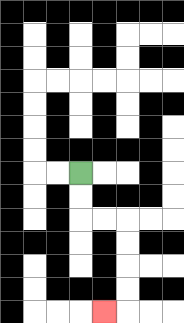{'start': '[3, 7]', 'end': '[4, 13]', 'path_directions': 'D,D,R,R,D,D,D,D,L', 'path_coordinates': '[[3, 7], [3, 8], [3, 9], [4, 9], [5, 9], [5, 10], [5, 11], [5, 12], [5, 13], [4, 13]]'}